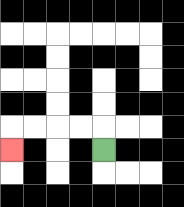{'start': '[4, 6]', 'end': '[0, 6]', 'path_directions': 'U,L,L,L,L,D', 'path_coordinates': '[[4, 6], [4, 5], [3, 5], [2, 5], [1, 5], [0, 5], [0, 6]]'}